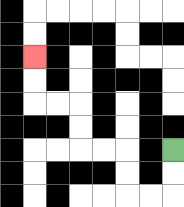{'start': '[7, 6]', 'end': '[1, 2]', 'path_directions': 'D,D,L,L,U,U,L,L,U,U,L,L,U,U', 'path_coordinates': '[[7, 6], [7, 7], [7, 8], [6, 8], [5, 8], [5, 7], [5, 6], [4, 6], [3, 6], [3, 5], [3, 4], [2, 4], [1, 4], [1, 3], [1, 2]]'}